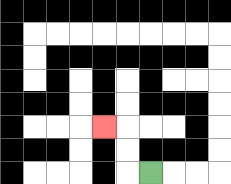{'start': '[6, 7]', 'end': '[4, 5]', 'path_directions': 'L,U,U,L', 'path_coordinates': '[[6, 7], [5, 7], [5, 6], [5, 5], [4, 5]]'}